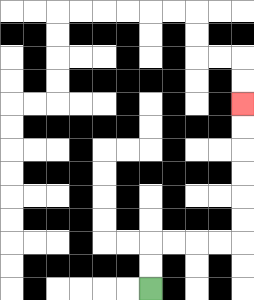{'start': '[6, 12]', 'end': '[10, 4]', 'path_directions': 'U,U,R,R,R,R,U,U,U,U,U,U', 'path_coordinates': '[[6, 12], [6, 11], [6, 10], [7, 10], [8, 10], [9, 10], [10, 10], [10, 9], [10, 8], [10, 7], [10, 6], [10, 5], [10, 4]]'}